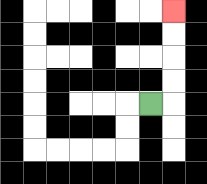{'start': '[6, 4]', 'end': '[7, 0]', 'path_directions': 'R,U,U,U,U', 'path_coordinates': '[[6, 4], [7, 4], [7, 3], [7, 2], [7, 1], [7, 0]]'}